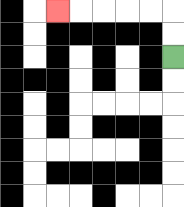{'start': '[7, 2]', 'end': '[2, 0]', 'path_directions': 'U,U,L,L,L,L,L', 'path_coordinates': '[[7, 2], [7, 1], [7, 0], [6, 0], [5, 0], [4, 0], [3, 0], [2, 0]]'}